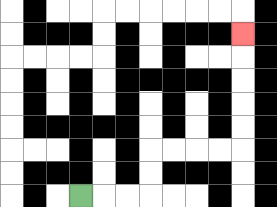{'start': '[3, 8]', 'end': '[10, 1]', 'path_directions': 'R,R,R,U,U,R,R,R,R,U,U,U,U,U', 'path_coordinates': '[[3, 8], [4, 8], [5, 8], [6, 8], [6, 7], [6, 6], [7, 6], [8, 6], [9, 6], [10, 6], [10, 5], [10, 4], [10, 3], [10, 2], [10, 1]]'}